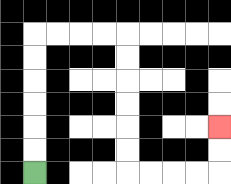{'start': '[1, 7]', 'end': '[9, 5]', 'path_directions': 'U,U,U,U,U,U,R,R,R,R,D,D,D,D,D,D,R,R,R,R,U,U', 'path_coordinates': '[[1, 7], [1, 6], [1, 5], [1, 4], [1, 3], [1, 2], [1, 1], [2, 1], [3, 1], [4, 1], [5, 1], [5, 2], [5, 3], [5, 4], [5, 5], [5, 6], [5, 7], [6, 7], [7, 7], [8, 7], [9, 7], [9, 6], [9, 5]]'}